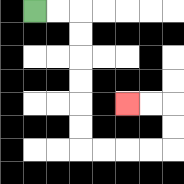{'start': '[1, 0]', 'end': '[5, 4]', 'path_directions': 'R,R,D,D,D,D,D,D,R,R,R,R,U,U,L,L', 'path_coordinates': '[[1, 0], [2, 0], [3, 0], [3, 1], [3, 2], [3, 3], [3, 4], [3, 5], [3, 6], [4, 6], [5, 6], [6, 6], [7, 6], [7, 5], [7, 4], [6, 4], [5, 4]]'}